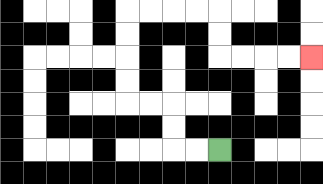{'start': '[9, 6]', 'end': '[13, 2]', 'path_directions': 'L,L,U,U,L,L,U,U,U,U,R,R,R,R,D,D,R,R,R,R', 'path_coordinates': '[[9, 6], [8, 6], [7, 6], [7, 5], [7, 4], [6, 4], [5, 4], [5, 3], [5, 2], [5, 1], [5, 0], [6, 0], [7, 0], [8, 0], [9, 0], [9, 1], [9, 2], [10, 2], [11, 2], [12, 2], [13, 2]]'}